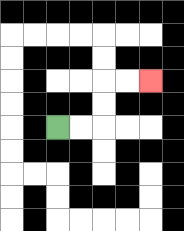{'start': '[2, 5]', 'end': '[6, 3]', 'path_directions': 'R,R,U,U,R,R', 'path_coordinates': '[[2, 5], [3, 5], [4, 5], [4, 4], [4, 3], [5, 3], [6, 3]]'}